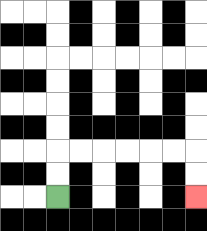{'start': '[2, 8]', 'end': '[8, 8]', 'path_directions': 'U,U,R,R,R,R,R,R,D,D', 'path_coordinates': '[[2, 8], [2, 7], [2, 6], [3, 6], [4, 6], [5, 6], [6, 6], [7, 6], [8, 6], [8, 7], [8, 8]]'}